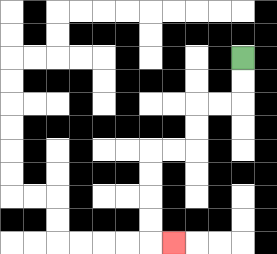{'start': '[10, 2]', 'end': '[7, 10]', 'path_directions': 'D,D,L,L,D,D,L,L,D,D,D,D,R', 'path_coordinates': '[[10, 2], [10, 3], [10, 4], [9, 4], [8, 4], [8, 5], [8, 6], [7, 6], [6, 6], [6, 7], [6, 8], [6, 9], [6, 10], [7, 10]]'}